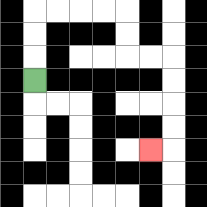{'start': '[1, 3]', 'end': '[6, 6]', 'path_directions': 'U,U,U,R,R,R,R,D,D,R,R,D,D,D,D,L', 'path_coordinates': '[[1, 3], [1, 2], [1, 1], [1, 0], [2, 0], [3, 0], [4, 0], [5, 0], [5, 1], [5, 2], [6, 2], [7, 2], [7, 3], [7, 4], [7, 5], [7, 6], [6, 6]]'}